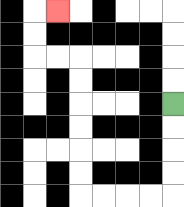{'start': '[7, 4]', 'end': '[2, 0]', 'path_directions': 'D,D,D,D,L,L,L,L,U,U,U,U,U,U,L,L,U,U,R', 'path_coordinates': '[[7, 4], [7, 5], [7, 6], [7, 7], [7, 8], [6, 8], [5, 8], [4, 8], [3, 8], [3, 7], [3, 6], [3, 5], [3, 4], [3, 3], [3, 2], [2, 2], [1, 2], [1, 1], [1, 0], [2, 0]]'}